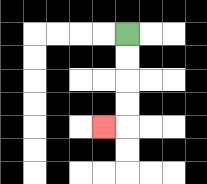{'start': '[5, 1]', 'end': '[4, 5]', 'path_directions': 'D,D,D,D,L', 'path_coordinates': '[[5, 1], [5, 2], [5, 3], [5, 4], [5, 5], [4, 5]]'}